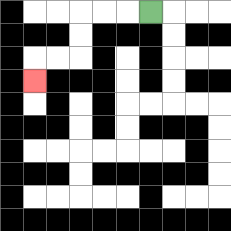{'start': '[6, 0]', 'end': '[1, 3]', 'path_directions': 'L,L,L,D,D,L,L,D', 'path_coordinates': '[[6, 0], [5, 0], [4, 0], [3, 0], [3, 1], [3, 2], [2, 2], [1, 2], [1, 3]]'}